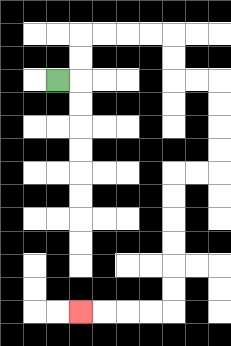{'start': '[2, 3]', 'end': '[3, 13]', 'path_directions': 'R,U,U,R,R,R,R,D,D,R,R,D,D,D,D,L,L,D,D,D,D,D,D,L,L,L,L', 'path_coordinates': '[[2, 3], [3, 3], [3, 2], [3, 1], [4, 1], [5, 1], [6, 1], [7, 1], [7, 2], [7, 3], [8, 3], [9, 3], [9, 4], [9, 5], [9, 6], [9, 7], [8, 7], [7, 7], [7, 8], [7, 9], [7, 10], [7, 11], [7, 12], [7, 13], [6, 13], [5, 13], [4, 13], [3, 13]]'}